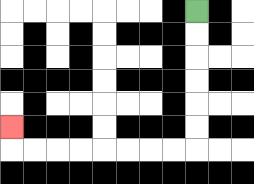{'start': '[8, 0]', 'end': '[0, 5]', 'path_directions': 'D,D,D,D,D,D,L,L,L,L,L,L,L,L,U', 'path_coordinates': '[[8, 0], [8, 1], [8, 2], [8, 3], [8, 4], [8, 5], [8, 6], [7, 6], [6, 6], [5, 6], [4, 6], [3, 6], [2, 6], [1, 6], [0, 6], [0, 5]]'}